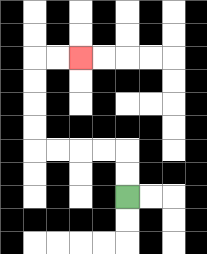{'start': '[5, 8]', 'end': '[3, 2]', 'path_directions': 'U,U,L,L,L,L,U,U,U,U,R,R', 'path_coordinates': '[[5, 8], [5, 7], [5, 6], [4, 6], [3, 6], [2, 6], [1, 6], [1, 5], [1, 4], [1, 3], [1, 2], [2, 2], [3, 2]]'}